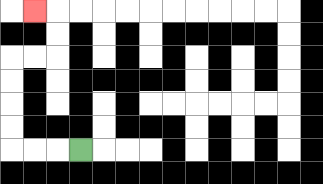{'start': '[3, 6]', 'end': '[1, 0]', 'path_directions': 'L,L,L,U,U,U,U,R,R,U,U,L', 'path_coordinates': '[[3, 6], [2, 6], [1, 6], [0, 6], [0, 5], [0, 4], [0, 3], [0, 2], [1, 2], [2, 2], [2, 1], [2, 0], [1, 0]]'}